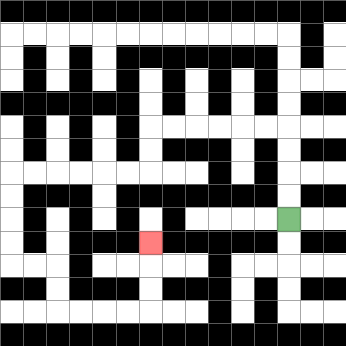{'start': '[12, 9]', 'end': '[6, 10]', 'path_directions': 'U,U,U,U,L,L,L,L,L,L,D,D,L,L,L,L,L,L,D,D,D,D,R,R,D,D,R,R,R,R,U,U,U', 'path_coordinates': '[[12, 9], [12, 8], [12, 7], [12, 6], [12, 5], [11, 5], [10, 5], [9, 5], [8, 5], [7, 5], [6, 5], [6, 6], [6, 7], [5, 7], [4, 7], [3, 7], [2, 7], [1, 7], [0, 7], [0, 8], [0, 9], [0, 10], [0, 11], [1, 11], [2, 11], [2, 12], [2, 13], [3, 13], [4, 13], [5, 13], [6, 13], [6, 12], [6, 11], [6, 10]]'}